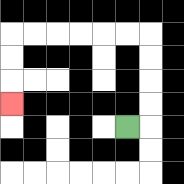{'start': '[5, 5]', 'end': '[0, 4]', 'path_directions': 'R,U,U,U,U,L,L,L,L,L,L,D,D,D', 'path_coordinates': '[[5, 5], [6, 5], [6, 4], [6, 3], [6, 2], [6, 1], [5, 1], [4, 1], [3, 1], [2, 1], [1, 1], [0, 1], [0, 2], [0, 3], [0, 4]]'}